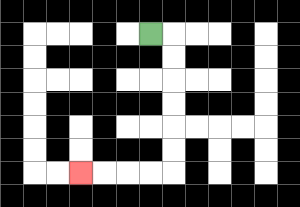{'start': '[6, 1]', 'end': '[3, 7]', 'path_directions': 'R,D,D,D,D,D,D,L,L,L,L', 'path_coordinates': '[[6, 1], [7, 1], [7, 2], [7, 3], [7, 4], [7, 5], [7, 6], [7, 7], [6, 7], [5, 7], [4, 7], [3, 7]]'}